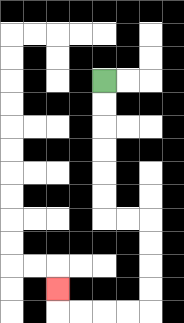{'start': '[4, 3]', 'end': '[2, 12]', 'path_directions': 'D,D,D,D,D,D,R,R,D,D,D,D,L,L,L,L,U', 'path_coordinates': '[[4, 3], [4, 4], [4, 5], [4, 6], [4, 7], [4, 8], [4, 9], [5, 9], [6, 9], [6, 10], [6, 11], [6, 12], [6, 13], [5, 13], [4, 13], [3, 13], [2, 13], [2, 12]]'}